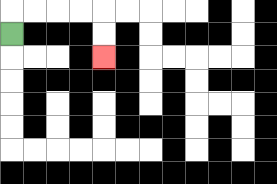{'start': '[0, 1]', 'end': '[4, 2]', 'path_directions': 'U,R,R,R,R,D,D', 'path_coordinates': '[[0, 1], [0, 0], [1, 0], [2, 0], [3, 0], [4, 0], [4, 1], [4, 2]]'}